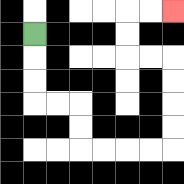{'start': '[1, 1]', 'end': '[7, 0]', 'path_directions': 'D,D,D,R,R,D,D,R,R,R,R,U,U,U,U,L,L,U,U,R,R', 'path_coordinates': '[[1, 1], [1, 2], [1, 3], [1, 4], [2, 4], [3, 4], [3, 5], [3, 6], [4, 6], [5, 6], [6, 6], [7, 6], [7, 5], [7, 4], [7, 3], [7, 2], [6, 2], [5, 2], [5, 1], [5, 0], [6, 0], [7, 0]]'}